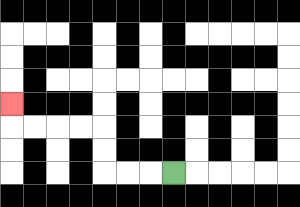{'start': '[7, 7]', 'end': '[0, 4]', 'path_directions': 'L,L,L,U,U,L,L,L,L,U', 'path_coordinates': '[[7, 7], [6, 7], [5, 7], [4, 7], [4, 6], [4, 5], [3, 5], [2, 5], [1, 5], [0, 5], [0, 4]]'}